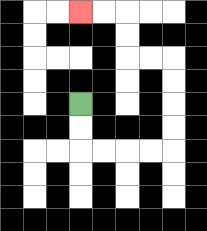{'start': '[3, 4]', 'end': '[3, 0]', 'path_directions': 'D,D,R,R,R,R,U,U,U,U,L,L,U,U,L,L', 'path_coordinates': '[[3, 4], [3, 5], [3, 6], [4, 6], [5, 6], [6, 6], [7, 6], [7, 5], [7, 4], [7, 3], [7, 2], [6, 2], [5, 2], [5, 1], [5, 0], [4, 0], [3, 0]]'}